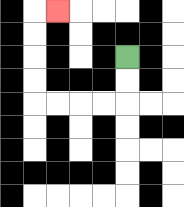{'start': '[5, 2]', 'end': '[2, 0]', 'path_directions': 'D,D,L,L,L,L,U,U,U,U,R', 'path_coordinates': '[[5, 2], [5, 3], [5, 4], [4, 4], [3, 4], [2, 4], [1, 4], [1, 3], [1, 2], [1, 1], [1, 0], [2, 0]]'}